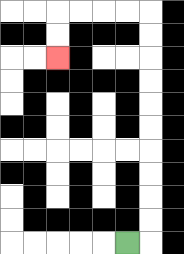{'start': '[5, 10]', 'end': '[2, 2]', 'path_directions': 'R,U,U,U,U,U,U,U,U,U,U,L,L,L,L,D,D', 'path_coordinates': '[[5, 10], [6, 10], [6, 9], [6, 8], [6, 7], [6, 6], [6, 5], [6, 4], [6, 3], [6, 2], [6, 1], [6, 0], [5, 0], [4, 0], [3, 0], [2, 0], [2, 1], [2, 2]]'}